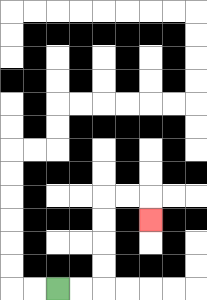{'start': '[2, 12]', 'end': '[6, 9]', 'path_directions': 'R,R,U,U,U,U,R,R,D', 'path_coordinates': '[[2, 12], [3, 12], [4, 12], [4, 11], [4, 10], [4, 9], [4, 8], [5, 8], [6, 8], [6, 9]]'}